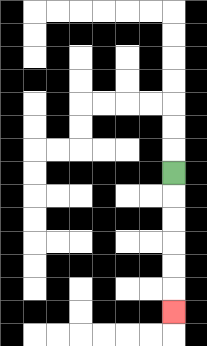{'start': '[7, 7]', 'end': '[7, 13]', 'path_directions': 'D,D,D,D,D,D', 'path_coordinates': '[[7, 7], [7, 8], [7, 9], [7, 10], [7, 11], [7, 12], [7, 13]]'}